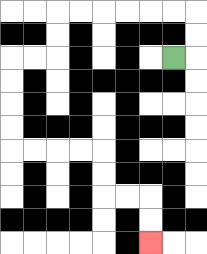{'start': '[7, 2]', 'end': '[6, 10]', 'path_directions': 'R,U,U,L,L,L,L,L,L,D,D,L,L,D,D,D,D,R,R,R,R,D,D,R,R,D,D', 'path_coordinates': '[[7, 2], [8, 2], [8, 1], [8, 0], [7, 0], [6, 0], [5, 0], [4, 0], [3, 0], [2, 0], [2, 1], [2, 2], [1, 2], [0, 2], [0, 3], [0, 4], [0, 5], [0, 6], [1, 6], [2, 6], [3, 6], [4, 6], [4, 7], [4, 8], [5, 8], [6, 8], [6, 9], [6, 10]]'}